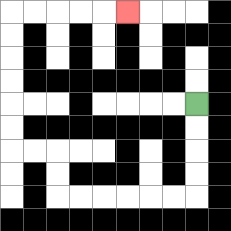{'start': '[8, 4]', 'end': '[5, 0]', 'path_directions': 'D,D,D,D,L,L,L,L,L,L,U,U,L,L,U,U,U,U,U,U,R,R,R,R,R', 'path_coordinates': '[[8, 4], [8, 5], [8, 6], [8, 7], [8, 8], [7, 8], [6, 8], [5, 8], [4, 8], [3, 8], [2, 8], [2, 7], [2, 6], [1, 6], [0, 6], [0, 5], [0, 4], [0, 3], [0, 2], [0, 1], [0, 0], [1, 0], [2, 0], [3, 0], [4, 0], [5, 0]]'}